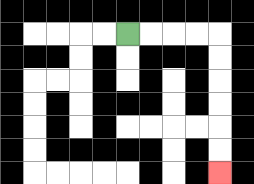{'start': '[5, 1]', 'end': '[9, 7]', 'path_directions': 'R,R,R,R,D,D,D,D,D,D', 'path_coordinates': '[[5, 1], [6, 1], [7, 1], [8, 1], [9, 1], [9, 2], [9, 3], [9, 4], [9, 5], [9, 6], [9, 7]]'}